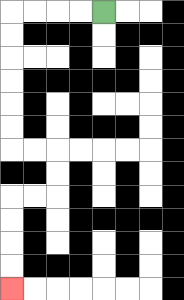{'start': '[4, 0]', 'end': '[0, 12]', 'path_directions': 'L,L,L,L,D,D,D,D,D,D,R,R,D,D,L,L,D,D,D,D', 'path_coordinates': '[[4, 0], [3, 0], [2, 0], [1, 0], [0, 0], [0, 1], [0, 2], [0, 3], [0, 4], [0, 5], [0, 6], [1, 6], [2, 6], [2, 7], [2, 8], [1, 8], [0, 8], [0, 9], [0, 10], [0, 11], [0, 12]]'}